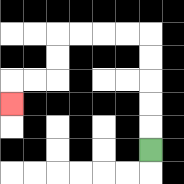{'start': '[6, 6]', 'end': '[0, 4]', 'path_directions': 'U,U,U,U,U,L,L,L,L,D,D,L,L,D', 'path_coordinates': '[[6, 6], [6, 5], [6, 4], [6, 3], [6, 2], [6, 1], [5, 1], [4, 1], [3, 1], [2, 1], [2, 2], [2, 3], [1, 3], [0, 3], [0, 4]]'}